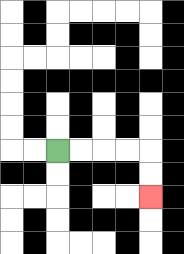{'start': '[2, 6]', 'end': '[6, 8]', 'path_directions': 'R,R,R,R,D,D', 'path_coordinates': '[[2, 6], [3, 6], [4, 6], [5, 6], [6, 6], [6, 7], [6, 8]]'}